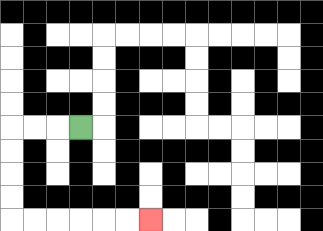{'start': '[3, 5]', 'end': '[6, 9]', 'path_directions': 'L,L,L,D,D,D,D,R,R,R,R,R,R', 'path_coordinates': '[[3, 5], [2, 5], [1, 5], [0, 5], [0, 6], [0, 7], [0, 8], [0, 9], [1, 9], [2, 9], [3, 9], [4, 9], [5, 9], [6, 9]]'}